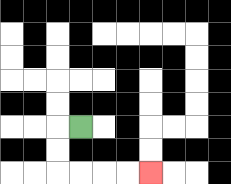{'start': '[3, 5]', 'end': '[6, 7]', 'path_directions': 'L,D,D,R,R,R,R', 'path_coordinates': '[[3, 5], [2, 5], [2, 6], [2, 7], [3, 7], [4, 7], [5, 7], [6, 7]]'}